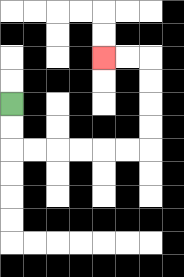{'start': '[0, 4]', 'end': '[4, 2]', 'path_directions': 'D,D,R,R,R,R,R,R,U,U,U,U,L,L', 'path_coordinates': '[[0, 4], [0, 5], [0, 6], [1, 6], [2, 6], [3, 6], [4, 6], [5, 6], [6, 6], [6, 5], [6, 4], [6, 3], [6, 2], [5, 2], [4, 2]]'}